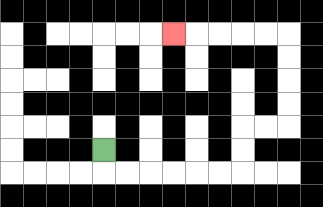{'start': '[4, 6]', 'end': '[7, 1]', 'path_directions': 'D,R,R,R,R,R,R,U,U,R,R,U,U,U,U,L,L,L,L,L', 'path_coordinates': '[[4, 6], [4, 7], [5, 7], [6, 7], [7, 7], [8, 7], [9, 7], [10, 7], [10, 6], [10, 5], [11, 5], [12, 5], [12, 4], [12, 3], [12, 2], [12, 1], [11, 1], [10, 1], [9, 1], [8, 1], [7, 1]]'}